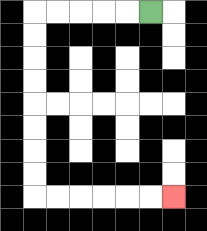{'start': '[6, 0]', 'end': '[7, 8]', 'path_directions': 'L,L,L,L,L,D,D,D,D,D,D,D,D,R,R,R,R,R,R', 'path_coordinates': '[[6, 0], [5, 0], [4, 0], [3, 0], [2, 0], [1, 0], [1, 1], [1, 2], [1, 3], [1, 4], [1, 5], [1, 6], [1, 7], [1, 8], [2, 8], [3, 8], [4, 8], [5, 8], [6, 8], [7, 8]]'}